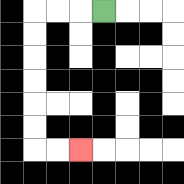{'start': '[4, 0]', 'end': '[3, 6]', 'path_directions': 'L,L,L,D,D,D,D,D,D,R,R', 'path_coordinates': '[[4, 0], [3, 0], [2, 0], [1, 0], [1, 1], [1, 2], [1, 3], [1, 4], [1, 5], [1, 6], [2, 6], [3, 6]]'}